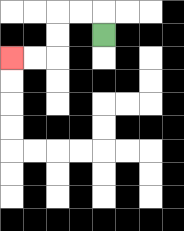{'start': '[4, 1]', 'end': '[0, 2]', 'path_directions': 'U,L,L,D,D,L,L', 'path_coordinates': '[[4, 1], [4, 0], [3, 0], [2, 0], [2, 1], [2, 2], [1, 2], [0, 2]]'}